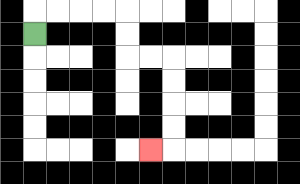{'start': '[1, 1]', 'end': '[6, 6]', 'path_directions': 'U,R,R,R,R,D,D,R,R,D,D,D,D,L', 'path_coordinates': '[[1, 1], [1, 0], [2, 0], [3, 0], [4, 0], [5, 0], [5, 1], [5, 2], [6, 2], [7, 2], [7, 3], [7, 4], [7, 5], [7, 6], [6, 6]]'}